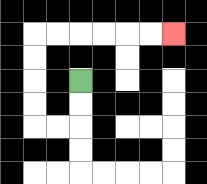{'start': '[3, 3]', 'end': '[7, 1]', 'path_directions': 'D,D,L,L,U,U,U,U,R,R,R,R,R,R', 'path_coordinates': '[[3, 3], [3, 4], [3, 5], [2, 5], [1, 5], [1, 4], [1, 3], [1, 2], [1, 1], [2, 1], [3, 1], [4, 1], [5, 1], [6, 1], [7, 1]]'}